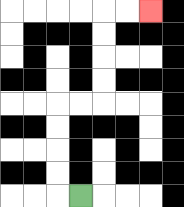{'start': '[3, 8]', 'end': '[6, 0]', 'path_directions': 'L,U,U,U,U,R,R,U,U,U,U,R,R', 'path_coordinates': '[[3, 8], [2, 8], [2, 7], [2, 6], [2, 5], [2, 4], [3, 4], [4, 4], [4, 3], [4, 2], [4, 1], [4, 0], [5, 0], [6, 0]]'}